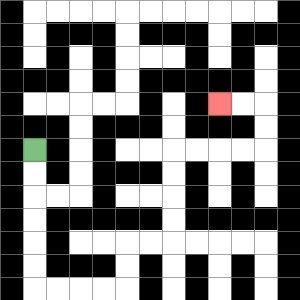{'start': '[1, 6]', 'end': '[9, 4]', 'path_directions': 'D,D,D,D,D,D,R,R,R,R,U,U,R,R,U,U,U,U,R,R,R,R,U,U,L,L', 'path_coordinates': '[[1, 6], [1, 7], [1, 8], [1, 9], [1, 10], [1, 11], [1, 12], [2, 12], [3, 12], [4, 12], [5, 12], [5, 11], [5, 10], [6, 10], [7, 10], [7, 9], [7, 8], [7, 7], [7, 6], [8, 6], [9, 6], [10, 6], [11, 6], [11, 5], [11, 4], [10, 4], [9, 4]]'}